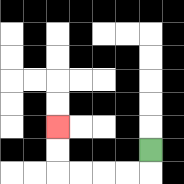{'start': '[6, 6]', 'end': '[2, 5]', 'path_directions': 'D,L,L,L,L,U,U', 'path_coordinates': '[[6, 6], [6, 7], [5, 7], [4, 7], [3, 7], [2, 7], [2, 6], [2, 5]]'}